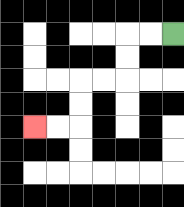{'start': '[7, 1]', 'end': '[1, 5]', 'path_directions': 'L,L,D,D,L,L,D,D,L,L', 'path_coordinates': '[[7, 1], [6, 1], [5, 1], [5, 2], [5, 3], [4, 3], [3, 3], [3, 4], [3, 5], [2, 5], [1, 5]]'}